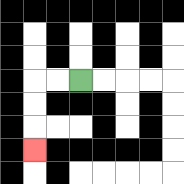{'start': '[3, 3]', 'end': '[1, 6]', 'path_directions': 'L,L,D,D,D', 'path_coordinates': '[[3, 3], [2, 3], [1, 3], [1, 4], [1, 5], [1, 6]]'}